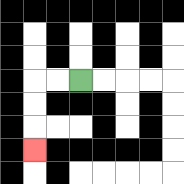{'start': '[3, 3]', 'end': '[1, 6]', 'path_directions': 'L,L,D,D,D', 'path_coordinates': '[[3, 3], [2, 3], [1, 3], [1, 4], [1, 5], [1, 6]]'}